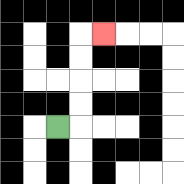{'start': '[2, 5]', 'end': '[4, 1]', 'path_directions': 'R,U,U,U,U,R', 'path_coordinates': '[[2, 5], [3, 5], [3, 4], [3, 3], [3, 2], [3, 1], [4, 1]]'}